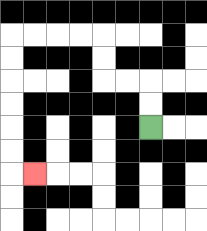{'start': '[6, 5]', 'end': '[1, 7]', 'path_directions': 'U,U,L,L,U,U,L,L,L,L,D,D,D,D,D,D,R', 'path_coordinates': '[[6, 5], [6, 4], [6, 3], [5, 3], [4, 3], [4, 2], [4, 1], [3, 1], [2, 1], [1, 1], [0, 1], [0, 2], [0, 3], [0, 4], [0, 5], [0, 6], [0, 7], [1, 7]]'}